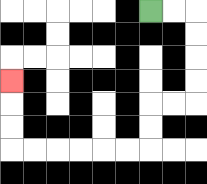{'start': '[6, 0]', 'end': '[0, 3]', 'path_directions': 'R,R,D,D,D,D,L,L,D,D,L,L,L,L,L,L,U,U,U', 'path_coordinates': '[[6, 0], [7, 0], [8, 0], [8, 1], [8, 2], [8, 3], [8, 4], [7, 4], [6, 4], [6, 5], [6, 6], [5, 6], [4, 6], [3, 6], [2, 6], [1, 6], [0, 6], [0, 5], [0, 4], [0, 3]]'}